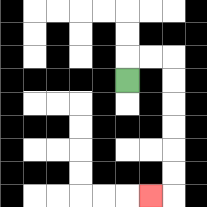{'start': '[5, 3]', 'end': '[6, 8]', 'path_directions': 'U,R,R,D,D,D,D,D,D,L', 'path_coordinates': '[[5, 3], [5, 2], [6, 2], [7, 2], [7, 3], [7, 4], [7, 5], [7, 6], [7, 7], [7, 8], [6, 8]]'}